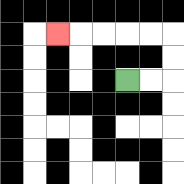{'start': '[5, 3]', 'end': '[2, 1]', 'path_directions': 'R,R,U,U,L,L,L,L,L', 'path_coordinates': '[[5, 3], [6, 3], [7, 3], [7, 2], [7, 1], [6, 1], [5, 1], [4, 1], [3, 1], [2, 1]]'}